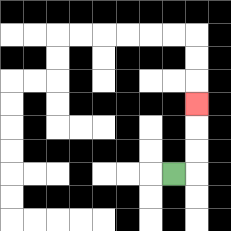{'start': '[7, 7]', 'end': '[8, 4]', 'path_directions': 'R,U,U,U', 'path_coordinates': '[[7, 7], [8, 7], [8, 6], [8, 5], [8, 4]]'}